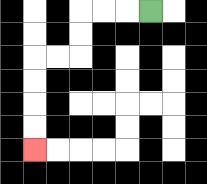{'start': '[6, 0]', 'end': '[1, 6]', 'path_directions': 'L,L,L,D,D,L,L,D,D,D,D', 'path_coordinates': '[[6, 0], [5, 0], [4, 0], [3, 0], [3, 1], [3, 2], [2, 2], [1, 2], [1, 3], [1, 4], [1, 5], [1, 6]]'}